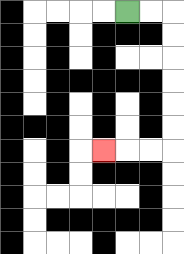{'start': '[5, 0]', 'end': '[4, 6]', 'path_directions': 'R,R,D,D,D,D,D,D,L,L,L', 'path_coordinates': '[[5, 0], [6, 0], [7, 0], [7, 1], [7, 2], [7, 3], [7, 4], [7, 5], [7, 6], [6, 6], [5, 6], [4, 6]]'}